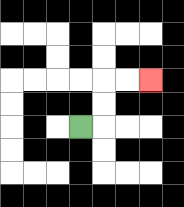{'start': '[3, 5]', 'end': '[6, 3]', 'path_directions': 'R,U,U,R,R', 'path_coordinates': '[[3, 5], [4, 5], [4, 4], [4, 3], [5, 3], [6, 3]]'}